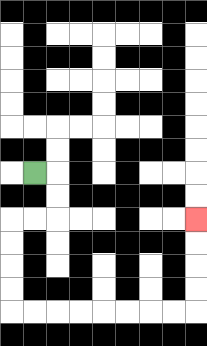{'start': '[1, 7]', 'end': '[8, 9]', 'path_directions': 'R,D,D,L,L,D,D,D,D,R,R,R,R,R,R,R,R,U,U,U,U', 'path_coordinates': '[[1, 7], [2, 7], [2, 8], [2, 9], [1, 9], [0, 9], [0, 10], [0, 11], [0, 12], [0, 13], [1, 13], [2, 13], [3, 13], [4, 13], [5, 13], [6, 13], [7, 13], [8, 13], [8, 12], [8, 11], [8, 10], [8, 9]]'}